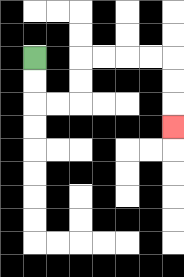{'start': '[1, 2]', 'end': '[7, 5]', 'path_directions': 'D,D,R,R,U,U,R,R,R,R,D,D,D', 'path_coordinates': '[[1, 2], [1, 3], [1, 4], [2, 4], [3, 4], [3, 3], [3, 2], [4, 2], [5, 2], [6, 2], [7, 2], [7, 3], [7, 4], [7, 5]]'}